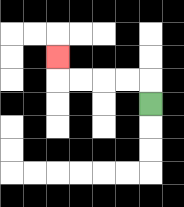{'start': '[6, 4]', 'end': '[2, 2]', 'path_directions': 'U,L,L,L,L,U', 'path_coordinates': '[[6, 4], [6, 3], [5, 3], [4, 3], [3, 3], [2, 3], [2, 2]]'}